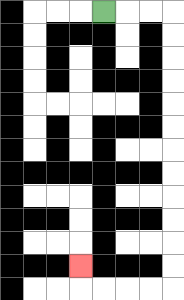{'start': '[4, 0]', 'end': '[3, 11]', 'path_directions': 'R,R,R,D,D,D,D,D,D,D,D,D,D,D,D,L,L,L,L,U', 'path_coordinates': '[[4, 0], [5, 0], [6, 0], [7, 0], [7, 1], [7, 2], [7, 3], [7, 4], [7, 5], [7, 6], [7, 7], [7, 8], [7, 9], [7, 10], [7, 11], [7, 12], [6, 12], [5, 12], [4, 12], [3, 12], [3, 11]]'}